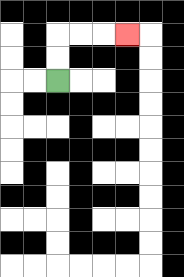{'start': '[2, 3]', 'end': '[5, 1]', 'path_directions': 'U,U,R,R,R', 'path_coordinates': '[[2, 3], [2, 2], [2, 1], [3, 1], [4, 1], [5, 1]]'}